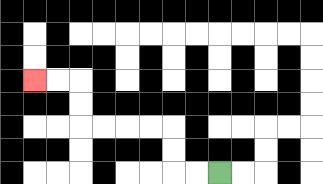{'start': '[9, 7]', 'end': '[1, 3]', 'path_directions': 'L,L,U,U,L,L,L,L,U,U,L,L', 'path_coordinates': '[[9, 7], [8, 7], [7, 7], [7, 6], [7, 5], [6, 5], [5, 5], [4, 5], [3, 5], [3, 4], [3, 3], [2, 3], [1, 3]]'}